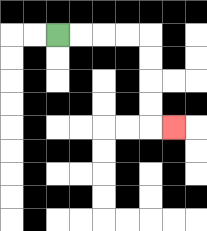{'start': '[2, 1]', 'end': '[7, 5]', 'path_directions': 'R,R,R,R,D,D,D,D,R', 'path_coordinates': '[[2, 1], [3, 1], [4, 1], [5, 1], [6, 1], [6, 2], [6, 3], [6, 4], [6, 5], [7, 5]]'}